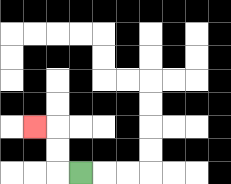{'start': '[3, 7]', 'end': '[1, 5]', 'path_directions': 'L,U,U,L', 'path_coordinates': '[[3, 7], [2, 7], [2, 6], [2, 5], [1, 5]]'}